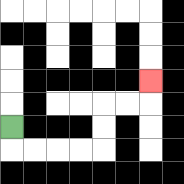{'start': '[0, 5]', 'end': '[6, 3]', 'path_directions': 'D,R,R,R,R,U,U,R,R,U', 'path_coordinates': '[[0, 5], [0, 6], [1, 6], [2, 6], [3, 6], [4, 6], [4, 5], [4, 4], [5, 4], [6, 4], [6, 3]]'}